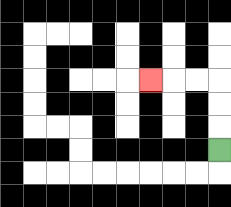{'start': '[9, 6]', 'end': '[6, 3]', 'path_directions': 'U,U,U,L,L,L', 'path_coordinates': '[[9, 6], [9, 5], [9, 4], [9, 3], [8, 3], [7, 3], [6, 3]]'}